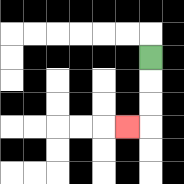{'start': '[6, 2]', 'end': '[5, 5]', 'path_directions': 'D,D,D,L', 'path_coordinates': '[[6, 2], [6, 3], [6, 4], [6, 5], [5, 5]]'}